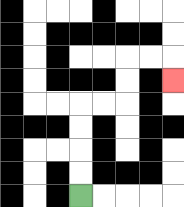{'start': '[3, 8]', 'end': '[7, 3]', 'path_directions': 'U,U,U,U,R,R,U,U,R,R,D', 'path_coordinates': '[[3, 8], [3, 7], [3, 6], [3, 5], [3, 4], [4, 4], [5, 4], [5, 3], [5, 2], [6, 2], [7, 2], [7, 3]]'}